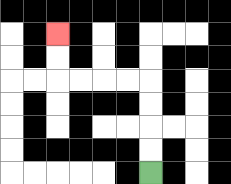{'start': '[6, 7]', 'end': '[2, 1]', 'path_directions': 'U,U,U,U,L,L,L,L,U,U', 'path_coordinates': '[[6, 7], [6, 6], [6, 5], [6, 4], [6, 3], [5, 3], [4, 3], [3, 3], [2, 3], [2, 2], [2, 1]]'}